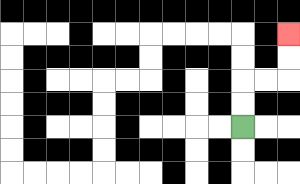{'start': '[10, 5]', 'end': '[12, 1]', 'path_directions': 'U,U,R,R,U,U', 'path_coordinates': '[[10, 5], [10, 4], [10, 3], [11, 3], [12, 3], [12, 2], [12, 1]]'}